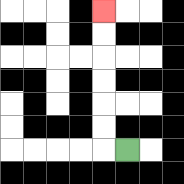{'start': '[5, 6]', 'end': '[4, 0]', 'path_directions': 'L,U,U,U,U,U,U', 'path_coordinates': '[[5, 6], [4, 6], [4, 5], [4, 4], [4, 3], [4, 2], [4, 1], [4, 0]]'}